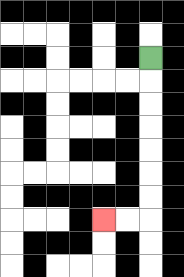{'start': '[6, 2]', 'end': '[4, 9]', 'path_directions': 'D,D,D,D,D,D,D,L,L', 'path_coordinates': '[[6, 2], [6, 3], [6, 4], [6, 5], [6, 6], [6, 7], [6, 8], [6, 9], [5, 9], [4, 9]]'}